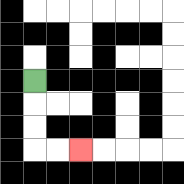{'start': '[1, 3]', 'end': '[3, 6]', 'path_directions': 'D,D,D,R,R', 'path_coordinates': '[[1, 3], [1, 4], [1, 5], [1, 6], [2, 6], [3, 6]]'}